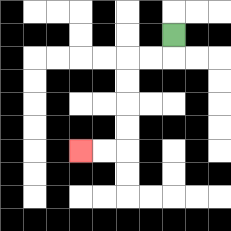{'start': '[7, 1]', 'end': '[3, 6]', 'path_directions': 'D,L,L,D,D,D,D,L,L', 'path_coordinates': '[[7, 1], [7, 2], [6, 2], [5, 2], [5, 3], [5, 4], [5, 5], [5, 6], [4, 6], [3, 6]]'}